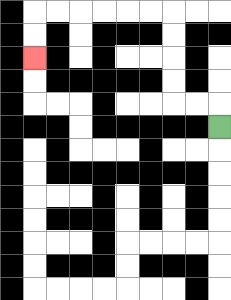{'start': '[9, 5]', 'end': '[1, 2]', 'path_directions': 'U,L,L,U,U,U,U,L,L,L,L,L,L,D,D', 'path_coordinates': '[[9, 5], [9, 4], [8, 4], [7, 4], [7, 3], [7, 2], [7, 1], [7, 0], [6, 0], [5, 0], [4, 0], [3, 0], [2, 0], [1, 0], [1, 1], [1, 2]]'}